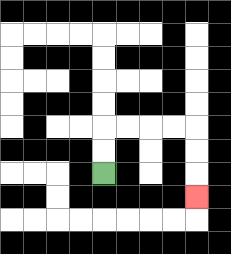{'start': '[4, 7]', 'end': '[8, 8]', 'path_directions': 'U,U,R,R,R,R,D,D,D', 'path_coordinates': '[[4, 7], [4, 6], [4, 5], [5, 5], [6, 5], [7, 5], [8, 5], [8, 6], [8, 7], [8, 8]]'}